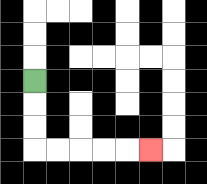{'start': '[1, 3]', 'end': '[6, 6]', 'path_directions': 'D,D,D,R,R,R,R,R', 'path_coordinates': '[[1, 3], [1, 4], [1, 5], [1, 6], [2, 6], [3, 6], [4, 6], [5, 6], [6, 6]]'}